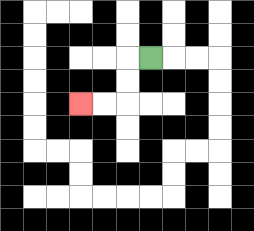{'start': '[6, 2]', 'end': '[3, 4]', 'path_directions': 'L,D,D,L,L', 'path_coordinates': '[[6, 2], [5, 2], [5, 3], [5, 4], [4, 4], [3, 4]]'}